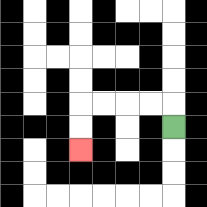{'start': '[7, 5]', 'end': '[3, 6]', 'path_directions': 'U,L,L,L,L,D,D', 'path_coordinates': '[[7, 5], [7, 4], [6, 4], [5, 4], [4, 4], [3, 4], [3, 5], [3, 6]]'}